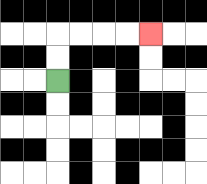{'start': '[2, 3]', 'end': '[6, 1]', 'path_directions': 'U,U,R,R,R,R', 'path_coordinates': '[[2, 3], [2, 2], [2, 1], [3, 1], [4, 1], [5, 1], [6, 1]]'}